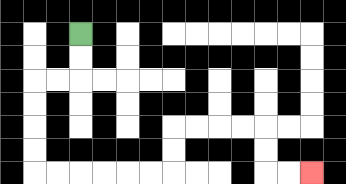{'start': '[3, 1]', 'end': '[13, 7]', 'path_directions': 'D,D,L,L,D,D,D,D,R,R,R,R,R,R,U,U,R,R,R,R,D,D,R,R', 'path_coordinates': '[[3, 1], [3, 2], [3, 3], [2, 3], [1, 3], [1, 4], [1, 5], [1, 6], [1, 7], [2, 7], [3, 7], [4, 7], [5, 7], [6, 7], [7, 7], [7, 6], [7, 5], [8, 5], [9, 5], [10, 5], [11, 5], [11, 6], [11, 7], [12, 7], [13, 7]]'}